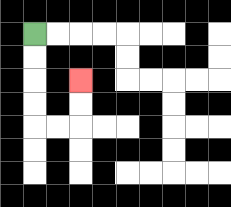{'start': '[1, 1]', 'end': '[3, 3]', 'path_directions': 'D,D,D,D,R,R,U,U', 'path_coordinates': '[[1, 1], [1, 2], [1, 3], [1, 4], [1, 5], [2, 5], [3, 5], [3, 4], [3, 3]]'}